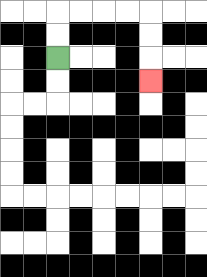{'start': '[2, 2]', 'end': '[6, 3]', 'path_directions': 'U,U,R,R,R,R,D,D,D', 'path_coordinates': '[[2, 2], [2, 1], [2, 0], [3, 0], [4, 0], [5, 0], [6, 0], [6, 1], [6, 2], [6, 3]]'}